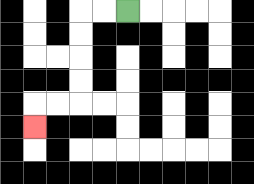{'start': '[5, 0]', 'end': '[1, 5]', 'path_directions': 'L,L,D,D,D,D,L,L,D', 'path_coordinates': '[[5, 0], [4, 0], [3, 0], [3, 1], [3, 2], [3, 3], [3, 4], [2, 4], [1, 4], [1, 5]]'}